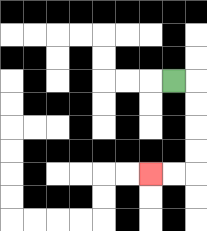{'start': '[7, 3]', 'end': '[6, 7]', 'path_directions': 'R,D,D,D,D,L,L', 'path_coordinates': '[[7, 3], [8, 3], [8, 4], [8, 5], [8, 6], [8, 7], [7, 7], [6, 7]]'}